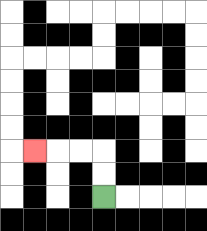{'start': '[4, 8]', 'end': '[1, 6]', 'path_directions': 'U,U,L,L,L', 'path_coordinates': '[[4, 8], [4, 7], [4, 6], [3, 6], [2, 6], [1, 6]]'}